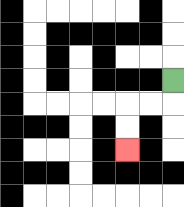{'start': '[7, 3]', 'end': '[5, 6]', 'path_directions': 'D,L,L,D,D', 'path_coordinates': '[[7, 3], [7, 4], [6, 4], [5, 4], [5, 5], [5, 6]]'}